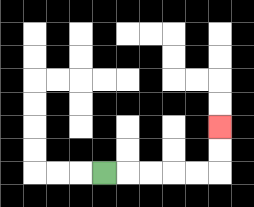{'start': '[4, 7]', 'end': '[9, 5]', 'path_directions': 'R,R,R,R,R,U,U', 'path_coordinates': '[[4, 7], [5, 7], [6, 7], [7, 7], [8, 7], [9, 7], [9, 6], [9, 5]]'}